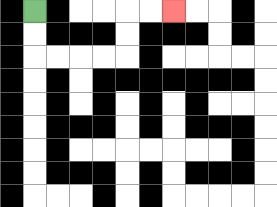{'start': '[1, 0]', 'end': '[7, 0]', 'path_directions': 'D,D,R,R,R,R,U,U,R,R', 'path_coordinates': '[[1, 0], [1, 1], [1, 2], [2, 2], [3, 2], [4, 2], [5, 2], [5, 1], [5, 0], [6, 0], [7, 0]]'}